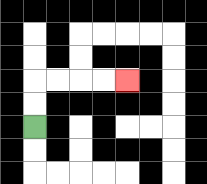{'start': '[1, 5]', 'end': '[5, 3]', 'path_directions': 'U,U,R,R,R,R', 'path_coordinates': '[[1, 5], [1, 4], [1, 3], [2, 3], [3, 3], [4, 3], [5, 3]]'}